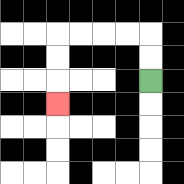{'start': '[6, 3]', 'end': '[2, 4]', 'path_directions': 'U,U,L,L,L,L,D,D,D', 'path_coordinates': '[[6, 3], [6, 2], [6, 1], [5, 1], [4, 1], [3, 1], [2, 1], [2, 2], [2, 3], [2, 4]]'}